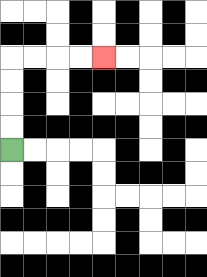{'start': '[0, 6]', 'end': '[4, 2]', 'path_directions': 'U,U,U,U,R,R,R,R', 'path_coordinates': '[[0, 6], [0, 5], [0, 4], [0, 3], [0, 2], [1, 2], [2, 2], [3, 2], [4, 2]]'}